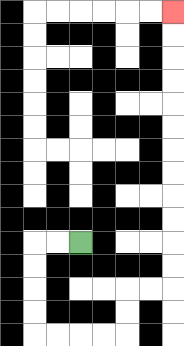{'start': '[3, 10]', 'end': '[7, 0]', 'path_directions': 'L,L,D,D,D,D,R,R,R,R,U,U,R,R,U,U,U,U,U,U,U,U,U,U,U,U', 'path_coordinates': '[[3, 10], [2, 10], [1, 10], [1, 11], [1, 12], [1, 13], [1, 14], [2, 14], [3, 14], [4, 14], [5, 14], [5, 13], [5, 12], [6, 12], [7, 12], [7, 11], [7, 10], [7, 9], [7, 8], [7, 7], [7, 6], [7, 5], [7, 4], [7, 3], [7, 2], [7, 1], [7, 0]]'}